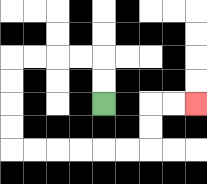{'start': '[4, 4]', 'end': '[8, 4]', 'path_directions': 'U,U,L,L,L,L,D,D,D,D,R,R,R,R,R,R,U,U,R,R', 'path_coordinates': '[[4, 4], [4, 3], [4, 2], [3, 2], [2, 2], [1, 2], [0, 2], [0, 3], [0, 4], [0, 5], [0, 6], [1, 6], [2, 6], [3, 6], [4, 6], [5, 6], [6, 6], [6, 5], [6, 4], [7, 4], [8, 4]]'}